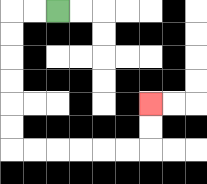{'start': '[2, 0]', 'end': '[6, 4]', 'path_directions': 'L,L,D,D,D,D,D,D,R,R,R,R,R,R,U,U', 'path_coordinates': '[[2, 0], [1, 0], [0, 0], [0, 1], [0, 2], [0, 3], [0, 4], [0, 5], [0, 6], [1, 6], [2, 6], [3, 6], [4, 6], [5, 6], [6, 6], [6, 5], [6, 4]]'}